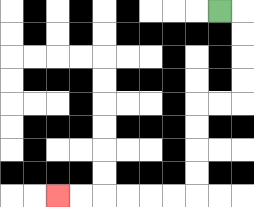{'start': '[9, 0]', 'end': '[2, 8]', 'path_directions': 'R,D,D,D,D,L,L,D,D,D,D,L,L,L,L,L,L', 'path_coordinates': '[[9, 0], [10, 0], [10, 1], [10, 2], [10, 3], [10, 4], [9, 4], [8, 4], [8, 5], [8, 6], [8, 7], [8, 8], [7, 8], [6, 8], [5, 8], [4, 8], [3, 8], [2, 8]]'}